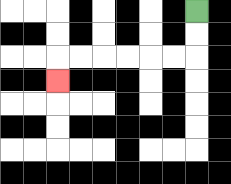{'start': '[8, 0]', 'end': '[2, 3]', 'path_directions': 'D,D,L,L,L,L,L,L,D', 'path_coordinates': '[[8, 0], [8, 1], [8, 2], [7, 2], [6, 2], [5, 2], [4, 2], [3, 2], [2, 2], [2, 3]]'}